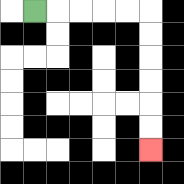{'start': '[1, 0]', 'end': '[6, 6]', 'path_directions': 'R,R,R,R,R,D,D,D,D,D,D', 'path_coordinates': '[[1, 0], [2, 0], [3, 0], [4, 0], [5, 0], [6, 0], [6, 1], [6, 2], [6, 3], [6, 4], [6, 5], [6, 6]]'}